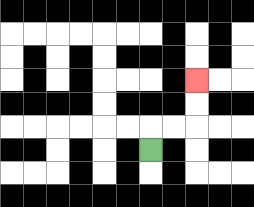{'start': '[6, 6]', 'end': '[8, 3]', 'path_directions': 'U,R,R,U,U', 'path_coordinates': '[[6, 6], [6, 5], [7, 5], [8, 5], [8, 4], [8, 3]]'}